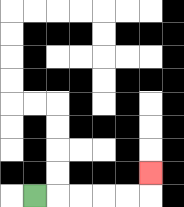{'start': '[1, 8]', 'end': '[6, 7]', 'path_directions': 'R,R,R,R,R,U', 'path_coordinates': '[[1, 8], [2, 8], [3, 8], [4, 8], [5, 8], [6, 8], [6, 7]]'}